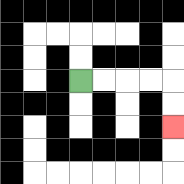{'start': '[3, 3]', 'end': '[7, 5]', 'path_directions': 'R,R,R,R,D,D', 'path_coordinates': '[[3, 3], [4, 3], [5, 3], [6, 3], [7, 3], [7, 4], [7, 5]]'}